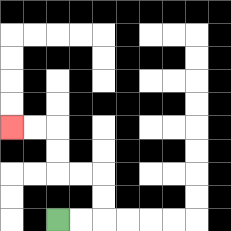{'start': '[2, 9]', 'end': '[0, 5]', 'path_directions': 'R,R,U,U,L,L,U,U,L,L', 'path_coordinates': '[[2, 9], [3, 9], [4, 9], [4, 8], [4, 7], [3, 7], [2, 7], [2, 6], [2, 5], [1, 5], [0, 5]]'}